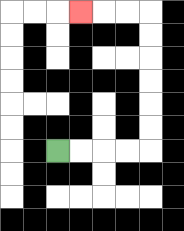{'start': '[2, 6]', 'end': '[3, 0]', 'path_directions': 'R,R,R,R,U,U,U,U,U,U,L,L,L', 'path_coordinates': '[[2, 6], [3, 6], [4, 6], [5, 6], [6, 6], [6, 5], [6, 4], [6, 3], [6, 2], [6, 1], [6, 0], [5, 0], [4, 0], [3, 0]]'}